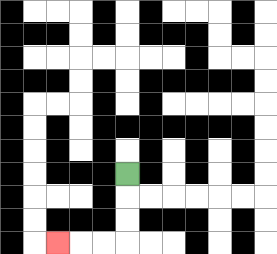{'start': '[5, 7]', 'end': '[2, 10]', 'path_directions': 'D,D,D,L,L,L', 'path_coordinates': '[[5, 7], [5, 8], [5, 9], [5, 10], [4, 10], [3, 10], [2, 10]]'}